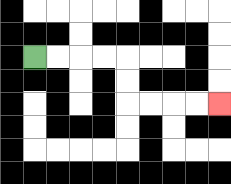{'start': '[1, 2]', 'end': '[9, 4]', 'path_directions': 'R,R,R,R,D,D,R,R,R,R', 'path_coordinates': '[[1, 2], [2, 2], [3, 2], [4, 2], [5, 2], [5, 3], [5, 4], [6, 4], [7, 4], [8, 4], [9, 4]]'}